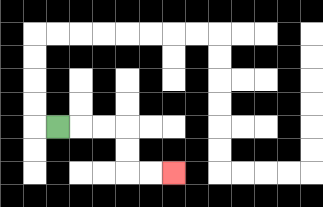{'start': '[2, 5]', 'end': '[7, 7]', 'path_directions': 'R,R,R,D,D,R,R', 'path_coordinates': '[[2, 5], [3, 5], [4, 5], [5, 5], [5, 6], [5, 7], [6, 7], [7, 7]]'}